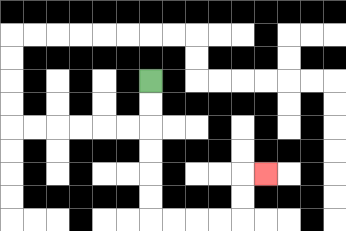{'start': '[6, 3]', 'end': '[11, 7]', 'path_directions': 'D,D,D,D,D,D,R,R,R,R,U,U,R', 'path_coordinates': '[[6, 3], [6, 4], [6, 5], [6, 6], [6, 7], [6, 8], [6, 9], [7, 9], [8, 9], [9, 9], [10, 9], [10, 8], [10, 7], [11, 7]]'}